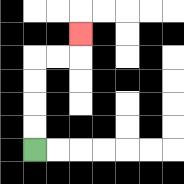{'start': '[1, 6]', 'end': '[3, 1]', 'path_directions': 'U,U,U,U,R,R,U', 'path_coordinates': '[[1, 6], [1, 5], [1, 4], [1, 3], [1, 2], [2, 2], [3, 2], [3, 1]]'}